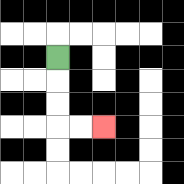{'start': '[2, 2]', 'end': '[4, 5]', 'path_directions': 'D,D,D,R,R', 'path_coordinates': '[[2, 2], [2, 3], [2, 4], [2, 5], [3, 5], [4, 5]]'}